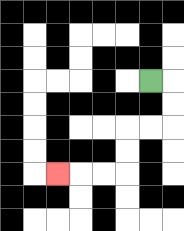{'start': '[6, 3]', 'end': '[2, 7]', 'path_directions': 'R,D,D,L,L,D,D,L,L,L', 'path_coordinates': '[[6, 3], [7, 3], [7, 4], [7, 5], [6, 5], [5, 5], [5, 6], [5, 7], [4, 7], [3, 7], [2, 7]]'}